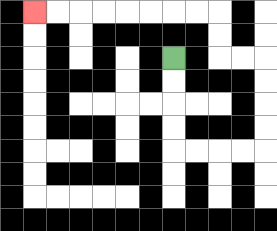{'start': '[7, 2]', 'end': '[1, 0]', 'path_directions': 'D,D,D,D,R,R,R,R,U,U,U,U,L,L,U,U,L,L,L,L,L,L,L,L', 'path_coordinates': '[[7, 2], [7, 3], [7, 4], [7, 5], [7, 6], [8, 6], [9, 6], [10, 6], [11, 6], [11, 5], [11, 4], [11, 3], [11, 2], [10, 2], [9, 2], [9, 1], [9, 0], [8, 0], [7, 0], [6, 0], [5, 0], [4, 0], [3, 0], [2, 0], [1, 0]]'}